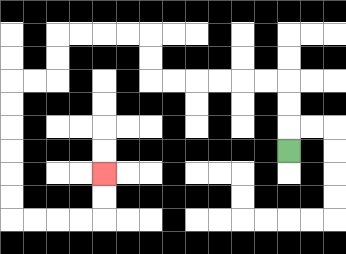{'start': '[12, 6]', 'end': '[4, 7]', 'path_directions': 'U,U,U,L,L,L,L,L,L,U,U,L,L,L,L,D,D,L,L,D,D,D,D,D,D,R,R,R,R,U,U', 'path_coordinates': '[[12, 6], [12, 5], [12, 4], [12, 3], [11, 3], [10, 3], [9, 3], [8, 3], [7, 3], [6, 3], [6, 2], [6, 1], [5, 1], [4, 1], [3, 1], [2, 1], [2, 2], [2, 3], [1, 3], [0, 3], [0, 4], [0, 5], [0, 6], [0, 7], [0, 8], [0, 9], [1, 9], [2, 9], [3, 9], [4, 9], [4, 8], [4, 7]]'}